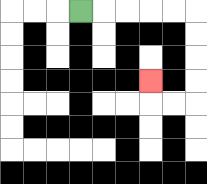{'start': '[3, 0]', 'end': '[6, 3]', 'path_directions': 'R,R,R,R,R,D,D,D,D,L,L,U', 'path_coordinates': '[[3, 0], [4, 0], [5, 0], [6, 0], [7, 0], [8, 0], [8, 1], [8, 2], [8, 3], [8, 4], [7, 4], [6, 4], [6, 3]]'}